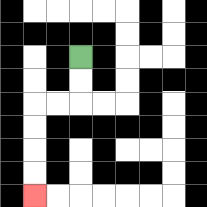{'start': '[3, 2]', 'end': '[1, 8]', 'path_directions': 'D,D,L,L,D,D,D,D', 'path_coordinates': '[[3, 2], [3, 3], [3, 4], [2, 4], [1, 4], [1, 5], [1, 6], [1, 7], [1, 8]]'}